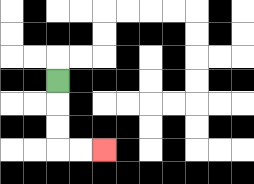{'start': '[2, 3]', 'end': '[4, 6]', 'path_directions': 'D,D,D,R,R', 'path_coordinates': '[[2, 3], [2, 4], [2, 5], [2, 6], [3, 6], [4, 6]]'}